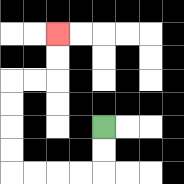{'start': '[4, 5]', 'end': '[2, 1]', 'path_directions': 'D,D,L,L,L,L,U,U,U,U,R,R,U,U', 'path_coordinates': '[[4, 5], [4, 6], [4, 7], [3, 7], [2, 7], [1, 7], [0, 7], [0, 6], [0, 5], [0, 4], [0, 3], [1, 3], [2, 3], [2, 2], [2, 1]]'}